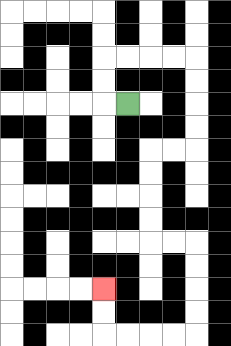{'start': '[5, 4]', 'end': '[4, 12]', 'path_directions': 'L,U,U,R,R,R,R,D,D,D,D,L,L,D,D,D,D,R,R,D,D,D,D,L,L,L,L,U,U', 'path_coordinates': '[[5, 4], [4, 4], [4, 3], [4, 2], [5, 2], [6, 2], [7, 2], [8, 2], [8, 3], [8, 4], [8, 5], [8, 6], [7, 6], [6, 6], [6, 7], [6, 8], [6, 9], [6, 10], [7, 10], [8, 10], [8, 11], [8, 12], [8, 13], [8, 14], [7, 14], [6, 14], [5, 14], [4, 14], [4, 13], [4, 12]]'}